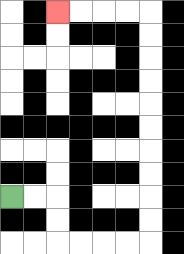{'start': '[0, 8]', 'end': '[2, 0]', 'path_directions': 'R,R,D,D,R,R,R,R,U,U,U,U,U,U,U,U,U,U,L,L,L,L', 'path_coordinates': '[[0, 8], [1, 8], [2, 8], [2, 9], [2, 10], [3, 10], [4, 10], [5, 10], [6, 10], [6, 9], [6, 8], [6, 7], [6, 6], [6, 5], [6, 4], [6, 3], [6, 2], [6, 1], [6, 0], [5, 0], [4, 0], [3, 0], [2, 0]]'}